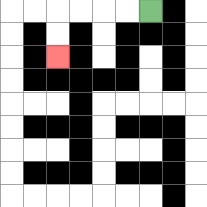{'start': '[6, 0]', 'end': '[2, 2]', 'path_directions': 'L,L,L,L,D,D', 'path_coordinates': '[[6, 0], [5, 0], [4, 0], [3, 0], [2, 0], [2, 1], [2, 2]]'}